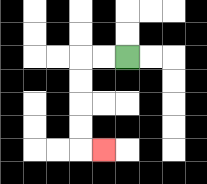{'start': '[5, 2]', 'end': '[4, 6]', 'path_directions': 'L,L,D,D,D,D,R', 'path_coordinates': '[[5, 2], [4, 2], [3, 2], [3, 3], [3, 4], [3, 5], [3, 6], [4, 6]]'}